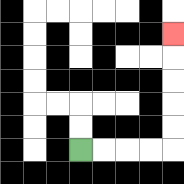{'start': '[3, 6]', 'end': '[7, 1]', 'path_directions': 'R,R,R,R,U,U,U,U,U', 'path_coordinates': '[[3, 6], [4, 6], [5, 6], [6, 6], [7, 6], [7, 5], [7, 4], [7, 3], [7, 2], [7, 1]]'}